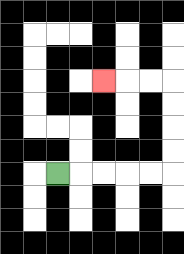{'start': '[2, 7]', 'end': '[4, 3]', 'path_directions': 'R,R,R,R,R,U,U,U,U,L,L,L', 'path_coordinates': '[[2, 7], [3, 7], [4, 7], [5, 7], [6, 7], [7, 7], [7, 6], [7, 5], [7, 4], [7, 3], [6, 3], [5, 3], [4, 3]]'}